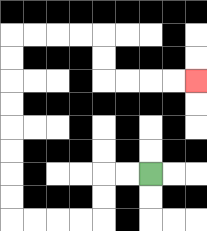{'start': '[6, 7]', 'end': '[8, 3]', 'path_directions': 'L,L,D,D,L,L,L,L,U,U,U,U,U,U,U,U,R,R,R,R,D,D,R,R,R,R', 'path_coordinates': '[[6, 7], [5, 7], [4, 7], [4, 8], [4, 9], [3, 9], [2, 9], [1, 9], [0, 9], [0, 8], [0, 7], [0, 6], [0, 5], [0, 4], [0, 3], [0, 2], [0, 1], [1, 1], [2, 1], [3, 1], [4, 1], [4, 2], [4, 3], [5, 3], [6, 3], [7, 3], [8, 3]]'}